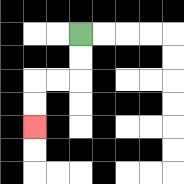{'start': '[3, 1]', 'end': '[1, 5]', 'path_directions': 'D,D,L,L,D,D', 'path_coordinates': '[[3, 1], [3, 2], [3, 3], [2, 3], [1, 3], [1, 4], [1, 5]]'}